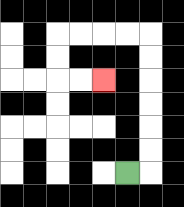{'start': '[5, 7]', 'end': '[4, 3]', 'path_directions': 'R,U,U,U,U,U,U,L,L,L,L,D,D,R,R', 'path_coordinates': '[[5, 7], [6, 7], [6, 6], [6, 5], [6, 4], [6, 3], [6, 2], [6, 1], [5, 1], [4, 1], [3, 1], [2, 1], [2, 2], [2, 3], [3, 3], [4, 3]]'}